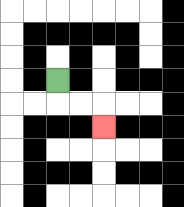{'start': '[2, 3]', 'end': '[4, 5]', 'path_directions': 'D,R,R,D', 'path_coordinates': '[[2, 3], [2, 4], [3, 4], [4, 4], [4, 5]]'}